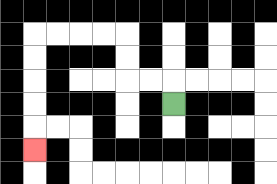{'start': '[7, 4]', 'end': '[1, 6]', 'path_directions': 'U,L,L,U,U,L,L,L,L,D,D,D,D,D', 'path_coordinates': '[[7, 4], [7, 3], [6, 3], [5, 3], [5, 2], [5, 1], [4, 1], [3, 1], [2, 1], [1, 1], [1, 2], [1, 3], [1, 4], [1, 5], [1, 6]]'}